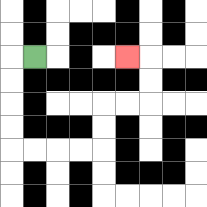{'start': '[1, 2]', 'end': '[5, 2]', 'path_directions': 'L,D,D,D,D,R,R,R,R,U,U,R,R,U,U,L', 'path_coordinates': '[[1, 2], [0, 2], [0, 3], [0, 4], [0, 5], [0, 6], [1, 6], [2, 6], [3, 6], [4, 6], [4, 5], [4, 4], [5, 4], [6, 4], [6, 3], [6, 2], [5, 2]]'}